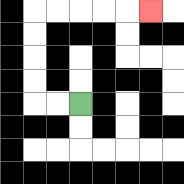{'start': '[3, 4]', 'end': '[6, 0]', 'path_directions': 'L,L,U,U,U,U,R,R,R,R,R', 'path_coordinates': '[[3, 4], [2, 4], [1, 4], [1, 3], [1, 2], [1, 1], [1, 0], [2, 0], [3, 0], [4, 0], [5, 0], [6, 0]]'}